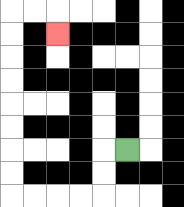{'start': '[5, 6]', 'end': '[2, 1]', 'path_directions': 'L,D,D,L,L,L,L,U,U,U,U,U,U,U,U,R,R,D', 'path_coordinates': '[[5, 6], [4, 6], [4, 7], [4, 8], [3, 8], [2, 8], [1, 8], [0, 8], [0, 7], [0, 6], [0, 5], [0, 4], [0, 3], [0, 2], [0, 1], [0, 0], [1, 0], [2, 0], [2, 1]]'}